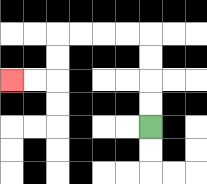{'start': '[6, 5]', 'end': '[0, 3]', 'path_directions': 'U,U,U,U,L,L,L,L,D,D,L,L', 'path_coordinates': '[[6, 5], [6, 4], [6, 3], [6, 2], [6, 1], [5, 1], [4, 1], [3, 1], [2, 1], [2, 2], [2, 3], [1, 3], [0, 3]]'}